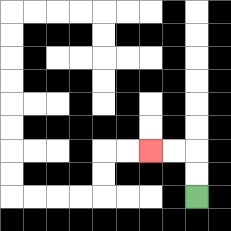{'start': '[8, 8]', 'end': '[6, 6]', 'path_directions': 'U,U,L,L', 'path_coordinates': '[[8, 8], [8, 7], [8, 6], [7, 6], [6, 6]]'}